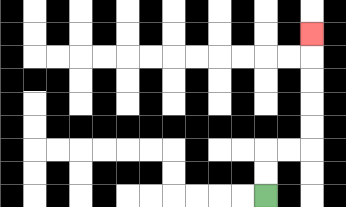{'start': '[11, 8]', 'end': '[13, 1]', 'path_directions': 'U,U,R,R,U,U,U,U,U', 'path_coordinates': '[[11, 8], [11, 7], [11, 6], [12, 6], [13, 6], [13, 5], [13, 4], [13, 3], [13, 2], [13, 1]]'}